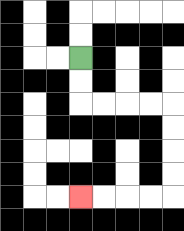{'start': '[3, 2]', 'end': '[3, 8]', 'path_directions': 'D,D,R,R,R,R,D,D,D,D,L,L,L,L', 'path_coordinates': '[[3, 2], [3, 3], [3, 4], [4, 4], [5, 4], [6, 4], [7, 4], [7, 5], [7, 6], [7, 7], [7, 8], [6, 8], [5, 8], [4, 8], [3, 8]]'}